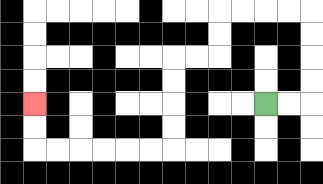{'start': '[11, 4]', 'end': '[1, 4]', 'path_directions': 'R,R,U,U,U,U,L,L,L,L,D,D,L,L,D,D,D,D,L,L,L,L,L,L,U,U', 'path_coordinates': '[[11, 4], [12, 4], [13, 4], [13, 3], [13, 2], [13, 1], [13, 0], [12, 0], [11, 0], [10, 0], [9, 0], [9, 1], [9, 2], [8, 2], [7, 2], [7, 3], [7, 4], [7, 5], [7, 6], [6, 6], [5, 6], [4, 6], [3, 6], [2, 6], [1, 6], [1, 5], [1, 4]]'}